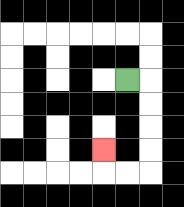{'start': '[5, 3]', 'end': '[4, 6]', 'path_directions': 'R,D,D,D,D,L,L,U', 'path_coordinates': '[[5, 3], [6, 3], [6, 4], [6, 5], [6, 6], [6, 7], [5, 7], [4, 7], [4, 6]]'}